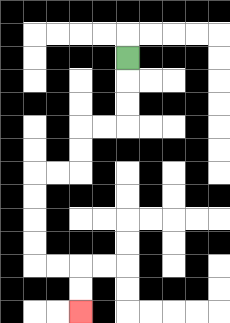{'start': '[5, 2]', 'end': '[3, 13]', 'path_directions': 'D,D,D,L,L,D,D,L,L,D,D,D,D,R,R,D,D', 'path_coordinates': '[[5, 2], [5, 3], [5, 4], [5, 5], [4, 5], [3, 5], [3, 6], [3, 7], [2, 7], [1, 7], [1, 8], [1, 9], [1, 10], [1, 11], [2, 11], [3, 11], [3, 12], [3, 13]]'}